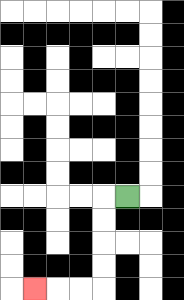{'start': '[5, 8]', 'end': '[1, 12]', 'path_directions': 'L,D,D,D,D,L,L,L', 'path_coordinates': '[[5, 8], [4, 8], [4, 9], [4, 10], [4, 11], [4, 12], [3, 12], [2, 12], [1, 12]]'}